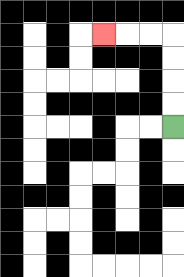{'start': '[7, 5]', 'end': '[4, 1]', 'path_directions': 'U,U,U,U,L,L,L', 'path_coordinates': '[[7, 5], [7, 4], [7, 3], [7, 2], [7, 1], [6, 1], [5, 1], [4, 1]]'}